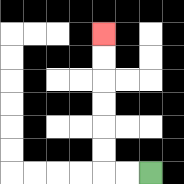{'start': '[6, 7]', 'end': '[4, 1]', 'path_directions': 'L,L,U,U,U,U,U,U', 'path_coordinates': '[[6, 7], [5, 7], [4, 7], [4, 6], [4, 5], [4, 4], [4, 3], [4, 2], [4, 1]]'}